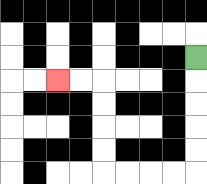{'start': '[8, 2]', 'end': '[2, 3]', 'path_directions': 'D,D,D,D,D,L,L,L,L,U,U,U,U,L,L', 'path_coordinates': '[[8, 2], [8, 3], [8, 4], [8, 5], [8, 6], [8, 7], [7, 7], [6, 7], [5, 7], [4, 7], [4, 6], [4, 5], [4, 4], [4, 3], [3, 3], [2, 3]]'}